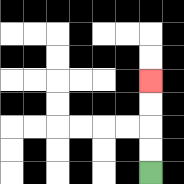{'start': '[6, 7]', 'end': '[6, 3]', 'path_directions': 'U,U,U,U', 'path_coordinates': '[[6, 7], [6, 6], [6, 5], [6, 4], [6, 3]]'}